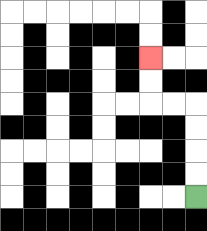{'start': '[8, 8]', 'end': '[6, 2]', 'path_directions': 'U,U,U,U,L,L,U,U', 'path_coordinates': '[[8, 8], [8, 7], [8, 6], [8, 5], [8, 4], [7, 4], [6, 4], [6, 3], [6, 2]]'}